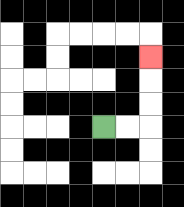{'start': '[4, 5]', 'end': '[6, 2]', 'path_directions': 'R,R,U,U,U', 'path_coordinates': '[[4, 5], [5, 5], [6, 5], [6, 4], [6, 3], [6, 2]]'}